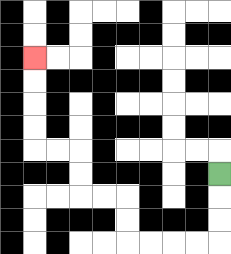{'start': '[9, 7]', 'end': '[1, 2]', 'path_directions': 'D,D,D,L,L,L,L,U,U,L,L,U,U,L,L,U,U,U,U', 'path_coordinates': '[[9, 7], [9, 8], [9, 9], [9, 10], [8, 10], [7, 10], [6, 10], [5, 10], [5, 9], [5, 8], [4, 8], [3, 8], [3, 7], [3, 6], [2, 6], [1, 6], [1, 5], [1, 4], [1, 3], [1, 2]]'}